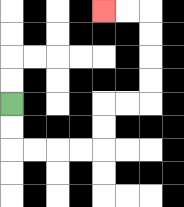{'start': '[0, 4]', 'end': '[4, 0]', 'path_directions': 'D,D,R,R,R,R,U,U,R,R,U,U,U,U,L,L', 'path_coordinates': '[[0, 4], [0, 5], [0, 6], [1, 6], [2, 6], [3, 6], [4, 6], [4, 5], [4, 4], [5, 4], [6, 4], [6, 3], [6, 2], [6, 1], [6, 0], [5, 0], [4, 0]]'}